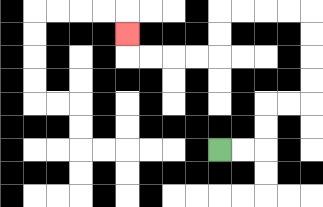{'start': '[9, 6]', 'end': '[5, 1]', 'path_directions': 'R,R,U,U,R,R,U,U,U,U,L,L,L,L,D,D,L,L,L,L,U', 'path_coordinates': '[[9, 6], [10, 6], [11, 6], [11, 5], [11, 4], [12, 4], [13, 4], [13, 3], [13, 2], [13, 1], [13, 0], [12, 0], [11, 0], [10, 0], [9, 0], [9, 1], [9, 2], [8, 2], [7, 2], [6, 2], [5, 2], [5, 1]]'}